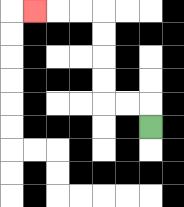{'start': '[6, 5]', 'end': '[1, 0]', 'path_directions': 'U,L,L,U,U,U,U,L,L,L', 'path_coordinates': '[[6, 5], [6, 4], [5, 4], [4, 4], [4, 3], [4, 2], [4, 1], [4, 0], [3, 0], [2, 0], [1, 0]]'}